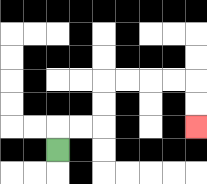{'start': '[2, 6]', 'end': '[8, 5]', 'path_directions': 'U,R,R,U,U,R,R,R,R,D,D', 'path_coordinates': '[[2, 6], [2, 5], [3, 5], [4, 5], [4, 4], [4, 3], [5, 3], [6, 3], [7, 3], [8, 3], [8, 4], [8, 5]]'}